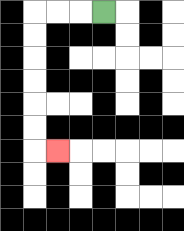{'start': '[4, 0]', 'end': '[2, 6]', 'path_directions': 'L,L,L,D,D,D,D,D,D,R', 'path_coordinates': '[[4, 0], [3, 0], [2, 0], [1, 0], [1, 1], [1, 2], [1, 3], [1, 4], [1, 5], [1, 6], [2, 6]]'}